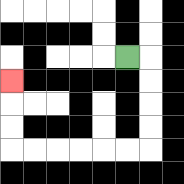{'start': '[5, 2]', 'end': '[0, 3]', 'path_directions': 'R,D,D,D,D,L,L,L,L,L,L,U,U,U', 'path_coordinates': '[[5, 2], [6, 2], [6, 3], [6, 4], [6, 5], [6, 6], [5, 6], [4, 6], [3, 6], [2, 6], [1, 6], [0, 6], [0, 5], [0, 4], [0, 3]]'}